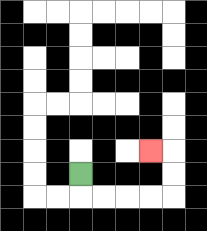{'start': '[3, 7]', 'end': '[6, 6]', 'path_directions': 'D,R,R,R,R,U,U,L', 'path_coordinates': '[[3, 7], [3, 8], [4, 8], [5, 8], [6, 8], [7, 8], [7, 7], [7, 6], [6, 6]]'}